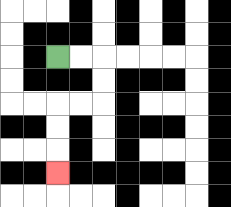{'start': '[2, 2]', 'end': '[2, 7]', 'path_directions': 'R,R,D,D,L,L,D,D,D', 'path_coordinates': '[[2, 2], [3, 2], [4, 2], [4, 3], [4, 4], [3, 4], [2, 4], [2, 5], [2, 6], [2, 7]]'}